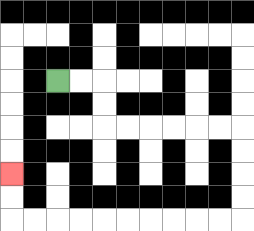{'start': '[2, 3]', 'end': '[0, 7]', 'path_directions': 'R,R,D,D,R,R,R,R,R,R,D,D,D,D,L,L,L,L,L,L,L,L,L,L,U,U', 'path_coordinates': '[[2, 3], [3, 3], [4, 3], [4, 4], [4, 5], [5, 5], [6, 5], [7, 5], [8, 5], [9, 5], [10, 5], [10, 6], [10, 7], [10, 8], [10, 9], [9, 9], [8, 9], [7, 9], [6, 9], [5, 9], [4, 9], [3, 9], [2, 9], [1, 9], [0, 9], [0, 8], [0, 7]]'}